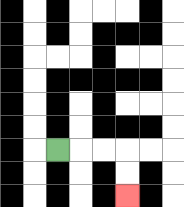{'start': '[2, 6]', 'end': '[5, 8]', 'path_directions': 'R,R,R,D,D', 'path_coordinates': '[[2, 6], [3, 6], [4, 6], [5, 6], [5, 7], [5, 8]]'}